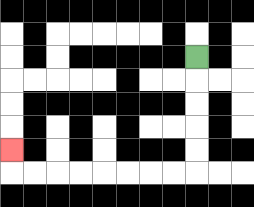{'start': '[8, 2]', 'end': '[0, 6]', 'path_directions': 'D,D,D,D,D,L,L,L,L,L,L,L,L,U', 'path_coordinates': '[[8, 2], [8, 3], [8, 4], [8, 5], [8, 6], [8, 7], [7, 7], [6, 7], [5, 7], [4, 7], [3, 7], [2, 7], [1, 7], [0, 7], [0, 6]]'}